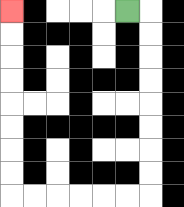{'start': '[5, 0]', 'end': '[0, 0]', 'path_directions': 'R,D,D,D,D,D,D,D,D,L,L,L,L,L,L,U,U,U,U,U,U,U,U', 'path_coordinates': '[[5, 0], [6, 0], [6, 1], [6, 2], [6, 3], [6, 4], [6, 5], [6, 6], [6, 7], [6, 8], [5, 8], [4, 8], [3, 8], [2, 8], [1, 8], [0, 8], [0, 7], [0, 6], [0, 5], [0, 4], [0, 3], [0, 2], [0, 1], [0, 0]]'}